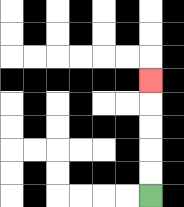{'start': '[6, 8]', 'end': '[6, 3]', 'path_directions': 'U,U,U,U,U', 'path_coordinates': '[[6, 8], [6, 7], [6, 6], [6, 5], [6, 4], [6, 3]]'}